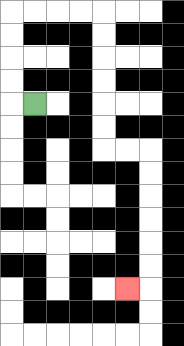{'start': '[1, 4]', 'end': '[5, 12]', 'path_directions': 'L,U,U,U,U,R,R,R,R,D,D,D,D,D,D,R,R,D,D,D,D,D,D,L', 'path_coordinates': '[[1, 4], [0, 4], [0, 3], [0, 2], [0, 1], [0, 0], [1, 0], [2, 0], [3, 0], [4, 0], [4, 1], [4, 2], [4, 3], [4, 4], [4, 5], [4, 6], [5, 6], [6, 6], [6, 7], [6, 8], [6, 9], [6, 10], [6, 11], [6, 12], [5, 12]]'}